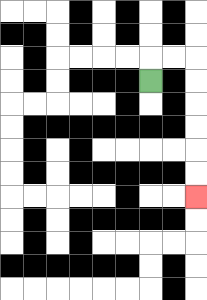{'start': '[6, 3]', 'end': '[8, 8]', 'path_directions': 'U,R,R,D,D,D,D,D,D', 'path_coordinates': '[[6, 3], [6, 2], [7, 2], [8, 2], [8, 3], [8, 4], [8, 5], [8, 6], [8, 7], [8, 8]]'}